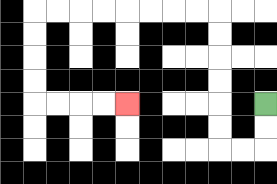{'start': '[11, 4]', 'end': '[5, 4]', 'path_directions': 'D,D,L,L,U,U,U,U,U,U,L,L,L,L,L,L,L,L,D,D,D,D,R,R,R,R', 'path_coordinates': '[[11, 4], [11, 5], [11, 6], [10, 6], [9, 6], [9, 5], [9, 4], [9, 3], [9, 2], [9, 1], [9, 0], [8, 0], [7, 0], [6, 0], [5, 0], [4, 0], [3, 0], [2, 0], [1, 0], [1, 1], [1, 2], [1, 3], [1, 4], [2, 4], [3, 4], [4, 4], [5, 4]]'}